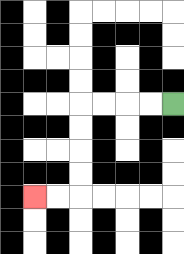{'start': '[7, 4]', 'end': '[1, 8]', 'path_directions': 'L,L,L,L,D,D,D,D,L,L', 'path_coordinates': '[[7, 4], [6, 4], [5, 4], [4, 4], [3, 4], [3, 5], [3, 6], [3, 7], [3, 8], [2, 8], [1, 8]]'}